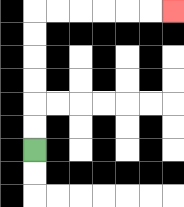{'start': '[1, 6]', 'end': '[7, 0]', 'path_directions': 'U,U,U,U,U,U,R,R,R,R,R,R', 'path_coordinates': '[[1, 6], [1, 5], [1, 4], [1, 3], [1, 2], [1, 1], [1, 0], [2, 0], [3, 0], [4, 0], [5, 0], [6, 0], [7, 0]]'}